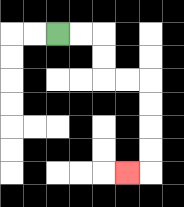{'start': '[2, 1]', 'end': '[5, 7]', 'path_directions': 'R,R,D,D,R,R,D,D,D,D,L', 'path_coordinates': '[[2, 1], [3, 1], [4, 1], [4, 2], [4, 3], [5, 3], [6, 3], [6, 4], [6, 5], [6, 6], [6, 7], [5, 7]]'}